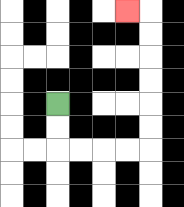{'start': '[2, 4]', 'end': '[5, 0]', 'path_directions': 'D,D,R,R,R,R,U,U,U,U,U,U,L', 'path_coordinates': '[[2, 4], [2, 5], [2, 6], [3, 6], [4, 6], [5, 6], [6, 6], [6, 5], [6, 4], [6, 3], [6, 2], [6, 1], [6, 0], [5, 0]]'}